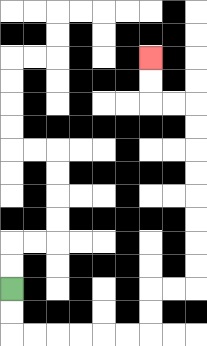{'start': '[0, 12]', 'end': '[6, 2]', 'path_directions': 'D,D,R,R,R,R,R,R,U,U,R,R,U,U,U,U,U,U,U,U,L,L,U,U', 'path_coordinates': '[[0, 12], [0, 13], [0, 14], [1, 14], [2, 14], [3, 14], [4, 14], [5, 14], [6, 14], [6, 13], [6, 12], [7, 12], [8, 12], [8, 11], [8, 10], [8, 9], [8, 8], [8, 7], [8, 6], [8, 5], [8, 4], [7, 4], [6, 4], [6, 3], [6, 2]]'}